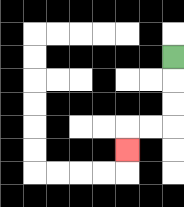{'start': '[7, 2]', 'end': '[5, 6]', 'path_directions': 'D,D,D,L,L,D', 'path_coordinates': '[[7, 2], [7, 3], [7, 4], [7, 5], [6, 5], [5, 5], [5, 6]]'}